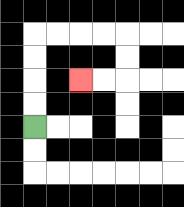{'start': '[1, 5]', 'end': '[3, 3]', 'path_directions': 'U,U,U,U,R,R,R,R,D,D,L,L', 'path_coordinates': '[[1, 5], [1, 4], [1, 3], [1, 2], [1, 1], [2, 1], [3, 1], [4, 1], [5, 1], [5, 2], [5, 3], [4, 3], [3, 3]]'}